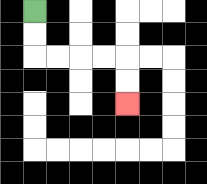{'start': '[1, 0]', 'end': '[5, 4]', 'path_directions': 'D,D,R,R,R,R,D,D', 'path_coordinates': '[[1, 0], [1, 1], [1, 2], [2, 2], [3, 2], [4, 2], [5, 2], [5, 3], [5, 4]]'}